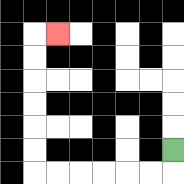{'start': '[7, 6]', 'end': '[2, 1]', 'path_directions': 'D,L,L,L,L,L,L,U,U,U,U,U,U,R', 'path_coordinates': '[[7, 6], [7, 7], [6, 7], [5, 7], [4, 7], [3, 7], [2, 7], [1, 7], [1, 6], [1, 5], [1, 4], [1, 3], [1, 2], [1, 1], [2, 1]]'}